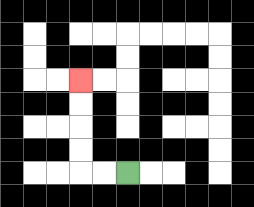{'start': '[5, 7]', 'end': '[3, 3]', 'path_directions': 'L,L,U,U,U,U', 'path_coordinates': '[[5, 7], [4, 7], [3, 7], [3, 6], [3, 5], [3, 4], [3, 3]]'}